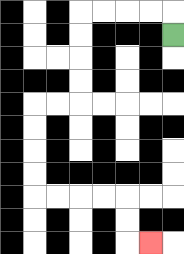{'start': '[7, 1]', 'end': '[6, 10]', 'path_directions': 'U,L,L,L,L,D,D,D,D,L,L,D,D,D,D,R,R,R,R,D,D,R', 'path_coordinates': '[[7, 1], [7, 0], [6, 0], [5, 0], [4, 0], [3, 0], [3, 1], [3, 2], [3, 3], [3, 4], [2, 4], [1, 4], [1, 5], [1, 6], [1, 7], [1, 8], [2, 8], [3, 8], [4, 8], [5, 8], [5, 9], [5, 10], [6, 10]]'}